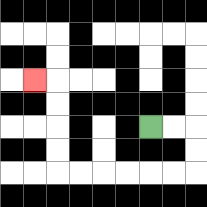{'start': '[6, 5]', 'end': '[1, 3]', 'path_directions': 'R,R,D,D,L,L,L,L,L,L,U,U,U,U,L', 'path_coordinates': '[[6, 5], [7, 5], [8, 5], [8, 6], [8, 7], [7, 7], [6, 7], [5, 7], [4, 7], [3, 7], [2, 7], [2, 6], [2, 5], [2, 4], [2, 3], [1, 3]]'}